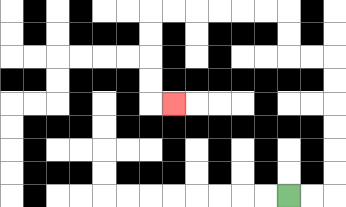{'start': '[12, 8]', 'end': '[7, 4]', 'path_directions': 'R,R,U,U,U,U,U,U,L,L,U,U,L,L,L,L,L,L,D,D,D,D,R', 'path_coordinates': '[[12, 8], [13, 8], [14, 8], [14, 7], [14, 6], [14, 5], [14, 4], [14, 3], [14, 2], [13, 2], [12, 2], [12, 1], [12, 0], [11, 0], [10, 0], [9, 0], [8, 0], [7, 0], [6, 0], [6, 1], [6, 2], [6, 3], [6, 4], [7, 4]]'}